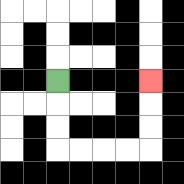{'start': '[2, 3]', 'end': '[6, 3]', 'path_directions': 'D,D,D,R,R,R,R,U,U,U', 'path_coordinates': '[[2, 3], [2, 4], [2, 5], [2, 6], [3, 6], [4, 6], [5, 6], [6, 6], [6, 5], [6, 4], [6, 3]]'}